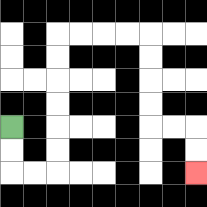{'start': '[0, 5]', 'end': '[8, 7]', 'path_directions': 'D,D,R,R,U,U,U,U,U,U,R,R,R,R,D,D,D,D,R,R,D,D', 'path_coordinates': '[[0, 5], [0, 6], [0, 7], [1, 7], [2, 7], [2, 6], [2, 5], [2, 4], [2, 3], [2, 2], [2, 1], [3, 1], [4, 1], [5, 1], [6, 1], [6, 2], [6, 3], [6, 4], [6, 5], [7, 5], [8, 5], [8, 6], [8, 7]]'}